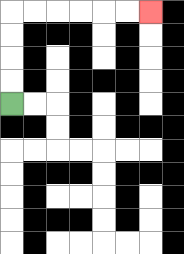{'start': '[0, 4]', 'end': '[6, 0]', 'path_directions': 'U,U,U,U,R,R,R,R,R,R', 'path_coordinates': '[[0, 4], [0, 3], [0, 2], [0, 1], [0, 0], [1, 0], [2, 0], [3, 0], [4, 0], [5, 0], [6, 0]]'}